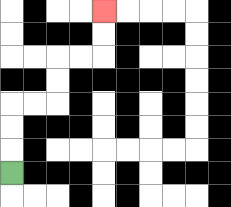{'start': '[0, 7]', 'end': '[4, 0]', 'path_directions': 'U,U,U,R,R,U,U,R,R,U,U', 'path_coordinates': '[[0, 7], [0, 6], [0, 5], [0, 4], [1, 4], [2, 4], [2, 3], [2, 2], [3, 2], [4, 2], [4, 1], [4, 0]]'}